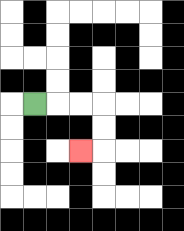{'start': '[1, 4]', 'end': '[3, 6]', 'path_directions': 'R,R,R,D,D,L', 'path_coordinates': '[[1, 4], [2, 4], [3, 4], [4, 4], [4, 5], [4, 6], [3, 6]]'}